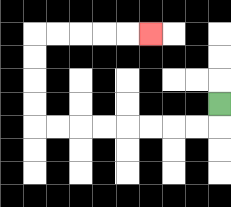{'start': '[9, 4]', 'end': '[6, 1]', 'path_directions': 'D,L,L,L,L,L,L,L,L,U,U,U,U,R,R,R,R,R', 'path_coordinates': '[[9, 4], [9, 5], [8, 5], [7, 5], [6, 5], [5, 5], [4, 5], [3, 5], [2, 5], [1, 5], [1, 4], [1, 3], [1, 2], [1, 1], [2, 1], [3, 1], [4, 1], [5, 1], [6, 1]]'}